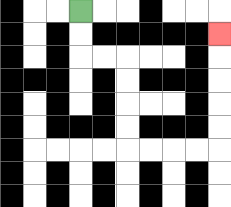{'start': '[3, 0]', 'end': '[9, 1]', 'path_directions': 'D,D,R,R,D,D,D,D,R,R,R,R,U,U,U,U,U', 'path_coordinates': '[[3, 0], [3, 1], [3, 2], [4, 2], [5, 2], [5, 3], [5, 4], [5, 5], [5, 6], [6, 6], [7, 6], [8, 6], [9, 6], [9, 5], [9, 4], [9, 3], [9, 2], [9, 1]]'}